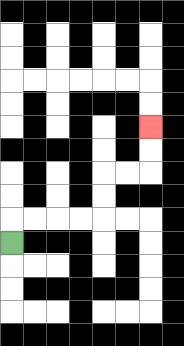{'start': '[0, 10]', 'end': '[6, 5]', 'path_directions': 'U,R,R,R,R,U,U,R,R,U,U', 'path_coordinates': '[[0, 10], [0, 9], [1, 9], [2, 9], [3, 9], [4, 9], [4, 8], [4, 7], [5, 7], [6, 7], [6, 6], [6, 5]]'}